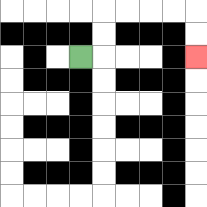{'start': '[3, 2]', 'end': '[8, 2]', 'path_directions': 'R,U,U,R,R,R,R,D,D', 'path_coordinates': '[[3, 2], [4, 2], [4, 1], [4, 0], [5, 0], [6, 0], [7, 0], [8, 0], [8, 1], [8, 2]]'}